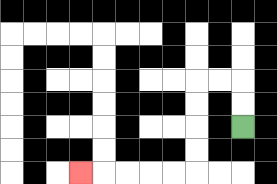{'start': '[10, 5]', 'end': '[3, 7]', 'path_directions': 'U,U,L,L,D,D,D,D,L,L,L,L,L', 'path_coordinates': '[[10, 5], [10, 4], [10, 3], [9, 3], [8, 3], [8, 4], [8, 5], [8, 6], [8, 7], [7, 7], [6, 7], [5, 7], [4, 7], [3, 7]]'}